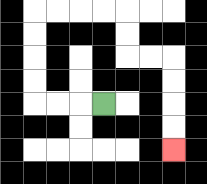{'start': '[4, 4]', 'end': '[7, 6]', 'path_directions': 'L,L,L,U,U,U,U,R,R,R,R,D,D,R,R,D,D,D,D', 'path_coordinates': '[[4, 4], [3, 4], [2, 4], [1, 4], [1, 3], [1, 2], [1, 1], [1, 0], [2, 0], [3, 0], [4, 0], [5, 0], [5, 1], [5, 2], [6, 2], [7, 2], [7, 3], [7, 4], [7, 5], [7, 6]]'}